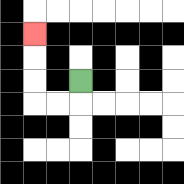{'start': '[3, 3]', 'end': '[1, 1]', 'path_directions': 'D,L,L,U,U,U', 'path_coordinates': '[[3, 3], [3, 4], [2, 4], [1, 4], [1, 3], [1, 2], [1, 1]]'}